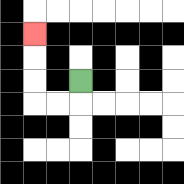{'start': '[3, 3]', 'end': '[1, 1]', 'path_directions': 'D,L,L,U,U,U', 'path_coordinates': '[[3, 3], [3, 4], [2, 4], [1, 4], [1, 3], [1, 2], [1, 1]]'}